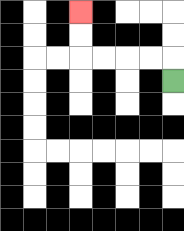{'start': '[7, 3]', 'end': '[3, 0]', 'path_directions': 'U,L,L,L,L,U,U', 'path_coordinates': '[[7, 3], [7, 2], [6, 2], [5, 2], [4, 2], [3, 2], [3, 1], [3, 0]]'}